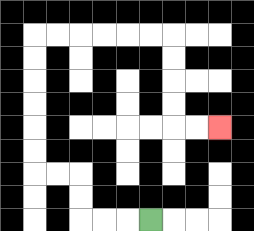{'start': '[6, 9]', 'end': '[9, 5]', 'path_directions': 'L,L,L,U,U,L,L,U,U,U,U,U,U,R,R,R,R,R,R,D,D,D,D,R,R', 'path_coordinates': '[[6, 9], [5, 9], [4, 9], [3, 9], [3, 8], [3, 7], [2, 7], [1, 7], [1, 6], [1, 5], [1, 4], [1, 3], [1, 2], [1, 1], [2, 1], [3, 1], [4, 1], [5, 1], [6, 1], [7, 1], [7, 2], [7, 3], [7, 4], [7, 5], [8, 5], [9, 5]]'}